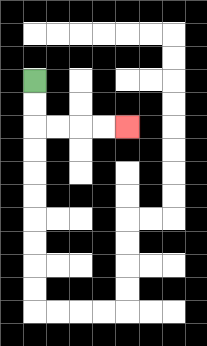{'start': '[1, 3]', 'end': '[5, 5]', 'path_directions': 'D,D,R,R,R,R', 'path_coordinates': '[[1, 3], [1, 4], [1, 5], [2, 5], [3, 5], [4, 5], [5, 5]]'}